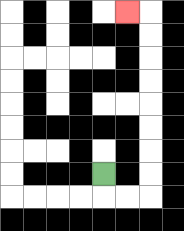{'start': '[4, 7]', 'end': '[5, 0]', 'path_directions': 'D,R,R,U,U,U,U,U,U,U,U,L', 'path_coordinates': '[[4, 7], [4, 8], [5, 8], [6, 8], [6, 7], [6, 6], [6, 5], [6, 4], [6, 3], [6, 2], [6, 1], [6, 0], [5, 0]]'}